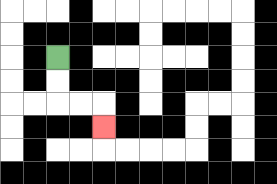{'start': '[2, 2]', 'end': '[4, 5]', 'path_directions': 'D,D,R,R,D', 'path_coordinates': '[[2, 2], [2, 3], [2, 4], [3, 4], [4, 4], [4, 5]]'}